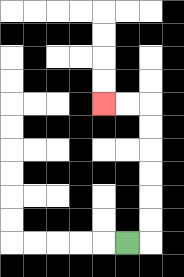{'start': '[5, 10]', 'end': '[4, 4]', 'path_directions': 'R,U,U,U,U,U,U,L,L', 'path_coordinates': '[[5, 10], [6, 10], [6, 9], [6, 8], [6, 7], [6, 6], [6, 5], [6, 4], [5, 4], [4, 4]]'}